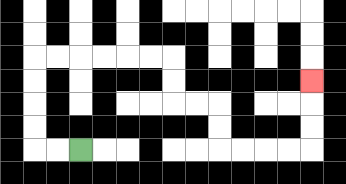{'start': '[3, 6]', 'end': '[13, 3]', 'path_directions': 'L,L,U,U,U,U,R,R,R,R,R,R,D,D,R,R,D,D,R,R,R,R,U,U,U', 'path_coordinates': '[[3, 6], [2, 6], [1, 6], [1, 5], [1, 4], [1, 3], [1, 2], [2, 2], [3, 2], [4, 2], [5, 2], [6, 2], [7, 2], [7, 3], [7, 4], [8, 4], [9, 4], [9, 5], [9, 6], [10, 6], [11, 6], [12, 6], [13, 6], [13, 5], [13, 4], [13, 3]]'}